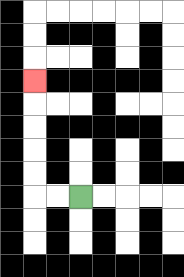{'start': '[3, 8]', 'end': '[1, 3]', 'path_directions': 'L,L,U,U,U,U,U', 'path_coordinates': '[[3, 8], [2, 8], [1, 8], [1, 7], [1, 6], [1, 5], [1, 4], [1, 3]]'}